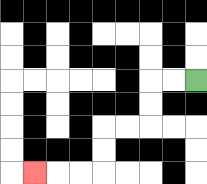{'start': '[8, 3]', 'end': '[1, 7]', 'path_directions': 'L,L,D,D,L,L,D,D,L,L,L', 'path_coordinates': '[[8, 3], [7, 3], [6, 3], [6, 4], [6, 5], [5, 5], [4, 5], [4, 6], [4, 7], [3, 7], [2, 7], [1, 7]]'}